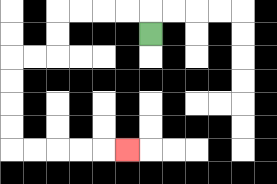{'start': '[6, 1]', 'end': '[5, 6]', 'path_directions': 'U,L,L,L,L,D,D,L,L,D,D,D,D,R,R,R,R,R', 'path_coordinates': '[[6, 1], [6, 0], [5, 0], [4, 0], [3, 0], [2, 0], [2, 1], [2, 2], [1, 2], [0, 2], [0, 3], [0, 4], [0, 5], [0, 6], [1, 6], [2, 6], [3, 6], [4, 6], [5, 6]]'}